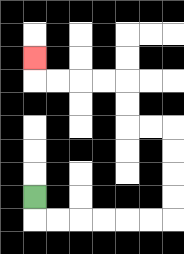{'start': '[1, 8]', 'end': '[1, 2]', 'path_directions': 'D,R,R,R,R,R,R,U,U,U,U,L,L,U,U,L,L,L,L,U', 'path_coordinates': '[[1, 8], [1, 9], [2, 9], [3, 9], [4, 9], [5, 9], [6, 9], [7, 9], [7, 8], [7, 7], [7, 6], [7, 5], [6, 5], [5, 5], [5, 4], [5, 3], [4, 3], [3, 3], [2, 3], [1, 3], [1, 2]]'}